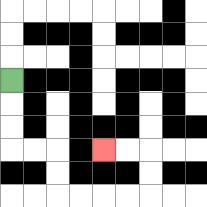{'start': '[0, 3]', 'end': '[4, 6]', 'path_directions': 'D,D,D,R,R,D,D,R,R,R,R,U,U,L,L', 'path_coordinates': '[[0, 3], [0, 4], [0, 5], [0, 6], [1, 6], [2, 6], [2, 7], [2, 8], [3, 8], [4, 8], [5, 8], [6, 8], [6, 7], [6, 6], [5, 6], [4, 6]]'}